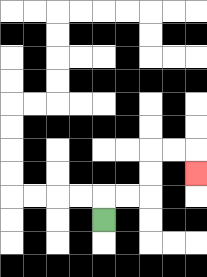{'start': '[4, 9]', 'end': '[8, 7]', 'path_directions': 'U,R,R,U,U,R,R,D', 'path_coordinates': '[[4, 9], [4, 8], [5, 8], [6, 8], [6, 7], [6, 6], [7, 6], [8, 6], [8, 7]]'}